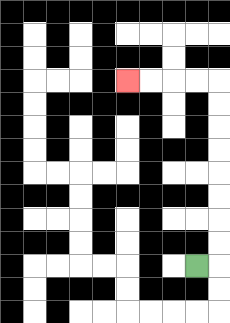{'start': '[8, 11]', 'end': '[5, 3]', 'path_directions': 'R,U,U,U,U,U,U,U,U,L,L,L,L', 'path_coordinates': '[[8, 11], [9, 11], [9, 10], [9, 9], [9, 8], [9, 7], [9, 6], [9, 5], [9, 4], [9, 3], [8, 3], [7, 3], [6, 3], [5, 3]]'}